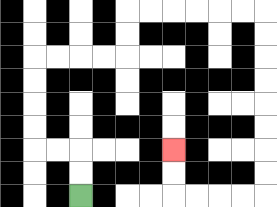{'start': '[3, 8]', 'end': '[7, 6]', 'path_directions': 'U,U,L,L,U,U,U,U,R,R,R,R,U,U,R,R,R,R,R,R,D,D,D,D,D,D,D,D,L,L,L,L,U,U', 'path_coordinates': '[[3, 8], [3, 7], [3, 6], [2, 6], [1, 6], [1, 5], [1, 4], [1, 3], [1, 2], [2, 2], [3, 2], [4, 2], [5, 2], [5, 1], [5, 0], [6, 0], [7, 0], [8, 0], [9, 0], [10, 0], [11, 0], [11, 1], [11, 2], [11, 3], [11, 4], [11, 5], [11, 6], [11, 7], [11, 8], [10, 8], [9, 8], [8, 8], [7, 8], [7, 7], [7, 6]]'}